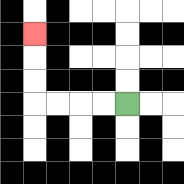{'start': '[5, 4]', 'end': '[1, 1]', 'path_directions': 'L,L,L,L,U,U,U', 'path_coordinates': '[[5, 4], [4, 4], [3, 4], [2, 4], [1, 4], [1, 3], [1, 2], [1, 1]]'}